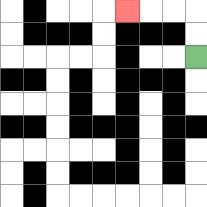{'start': '[8, 2]', 'end': '[5, 0]', 'path_directions': 'U,U,L,L,L', 'path_coordinates': '[[8, 2], [8, 1], [8, 0], [7, 0], [6, 0], [5, 0]]'}